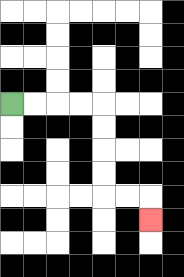{'start': '[0, 4]', 'end': '[6, 9]', 'path_directions': 'R,R,R,R,D,D,D,D,R,R,D', 'path_coordinates': '[[0, 4], [1, 4], [2, 4], [3, 4], [4, 4], [4, 5], [4, 6], [4, 7], [4, 8], [5, 8], [6, 8], [6, 9]]'}